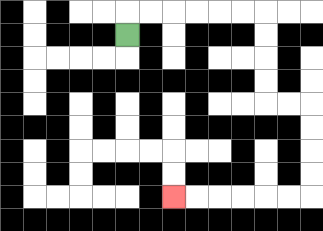{'start': '[5, 1]', 'end': '[7, 8]', 'path_directions': 'U,R,R,R,R,R,R,D,D,D,D,R,R,D,D,D,D,L,L,L,L,L,L', 'path_coordinates': '[[5, 1], [5, 0], [6, 0], [7, 0], [8, 0], [9, 0], [10, 0], [11, 0], [11, 1], [11, 2], [11, 3], [11, 4], [12, 4], [13, 4], [13, 5], [13, 6], [13, 7], [13, 8], [12, 8], [11, 8], [10, 8], [9, 8], [8, 8], [7, 8]]'}